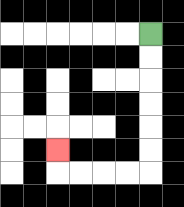{'start': '[6, 1]', 'end': '[2, 6]', 'path_directions': 'D,D,D,D,D,D,L,L,L,L,U', 'path_coordinates': '[[6, 1], [6, 2], [6, 3], [6, 4], [6, 5], [6, 6], [6, 7], [5, 7], [4, 7], [3, 7], [2, 7], [2, 6]]'}